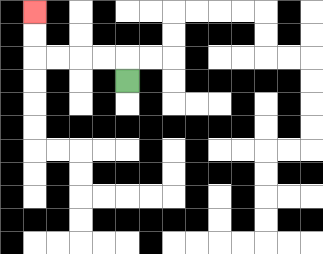{'start': '[5, 3]', 'end': '[1, 0]', 'path_directions': 'U,L,L,L,L,U,U', 'path_coordinates': '[[5, 3], [5, 2], [4, 2], [3, 2], [2, 2], [1, 2], [1, 1], [1, 0]]'}